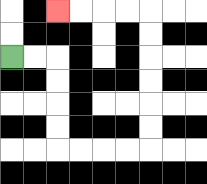{'start': '[0, 2]', 'end': '[2, 0]', 'path_directions': 'R,R,D,D,D,D,R,R,R,R,U,U,U,U,U,U,L,L,L,L', 'path_coordinates': '[[0, 2], [1, 2], [2, 2], [2, 3], [2, 4], [2, 5], [2, 6], [3, 6], [4, 6], [5, 6], [6, 6], [6, 5], [6, 4], [6, 3], [6, 2], [6, 1], [6, 0], [5, 0], [4, 0], [3, 0], [2, 0]]'}